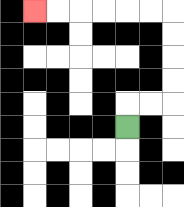{'start': '[5, 5]', 'end': '[1, 0]', 'path_directions': 'U,R,R,U,U,U,U,L,L,L,L,L,L', 'path_coordinates': '[[5, 5], [5, 4], [6, 4], [7, 4], [7, 3], [7, 2], [7, 1], [7, 0], [6, 0], [5, 0], [4, 0], [3, 0], [2, 0], [1, 0]]'}